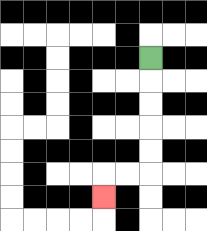{'start': '[6, 2]', 'end': '[4, 8]', 'path_directions': 'D,D,D,D,D,L,L,D', 'path_coordinates': '[[6, 2], [6, 3], [6, 4], [6, 5], [6, 6], [6, 7], [5, 7], [4, 7], [4, 8]]'}